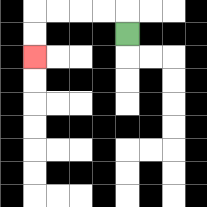{'start': '[5, 1]', 'end': '[1, 2]', 'path_directions': 'U,L,L,L,L,D,D', 'path_coordinates': '[[5, 1], [5, 0], [4, 0], [3, 0], [2, 0], [1, 0], [1, 1], [1, 2]]'}